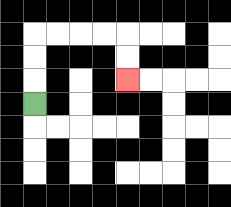{'start': '[1, 4]', 'end': '[5, 3]', 'path_directions': 'U,U,U,R,R,R,R,D,D', 'path_coordinates': '[[1, 4], [1, 3], [1, 2], [1, 1], [2, 1], [3, 1], [4, 1], [5, 1], [5, 2], [5, 3]]'}